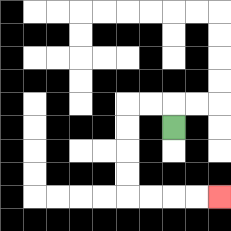{'start': '[7, 5]', 'end': '[9, 8]', 'path_directions': 'U,L,L,D,D,D,D,R,R,R,R', 'path_coordinates': '[[7, 5], [7, 4], [6, 4], [5, 4], [5, 5], [5, 6], [5, 7], [5, 8], [6, 8], [7, 8], [8, 8], [9, 8]]'}